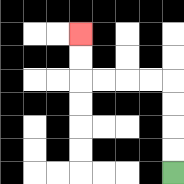{'start': '[7, 7]', 'end': '[3, 1]', 'path_directions': 'U,U,U,U,L,L,L,L,U,U', 'path_coordinates': '[[7, 7], [7, 6], [7, 5], [7, 4], [7, 3], [6, 3], [5, 3], [4, 3], [3, 3], [3, 2], [3, 1]]'}